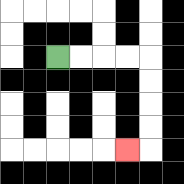{'start': '[2, 2]', 'end': '[5, 6]', 'path_directions': 'R,R,R,R,D,D,D,D,L', 'path_coordinates': '[[2, 2], [3, 2], [4, 2], [5, 2], [6, 2], [6, 3], [6, 4], [6, 5], [6, 6], [5, 6]]'}